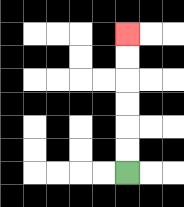{'start': '[5, 7]', 'end': '[5, 1]', 'path_directions': 'U,U,U,U,U,U', 'path_coordinates': '[[5, 7], [5, 6], [5, 5], [5, 4], [5, 3], [5, 2], [5, 1]]'}